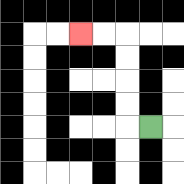{'start': '[6, 5]', 'end': '[3, 1]', 'path_directions': 'L,U,U,U,U,L,L', 'path_coordinates': '[[6, 5], [5, 5], [5, 4], [5, 3], [5, 2], [5, 1], [4, 1], [3, 1]]'}